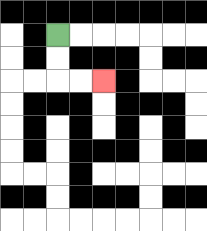{'start': '[2, 1]', 'end': '[4, 3]', 'path_directions': 'D,D,R,R', 'path_coordinates': '[[2, 1], [2, 2], [2, 3], [3, 3], [4, 3]]'}